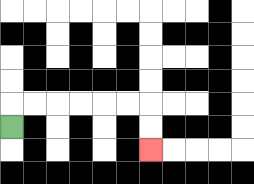{'start': '[0, 5]', 'end': '[6, 6]', 'path_directions': 'U,R,R,R,R,R,R,D,D', 'path_coordinates': '[[0, 5], [0, 4], [1, 4], [2, 4], [3, 4], [4, 4], [5, 4], [6, 4], [6, 5], [6, 6]]'}